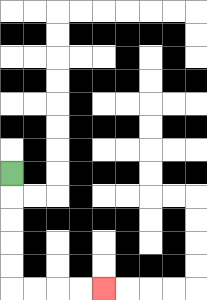{'start': '[0, 7]', 'end': '[4, 12]', 'path_directions': 'D,D,D,D,D,R,R,R,R', 'path_coordinates': '[[0, 7], [0, 8], [0, 9], [0, 10], [0, 11], [0, 12], [1, 12], [2, 12], [3, 12], [4, 12]]'}